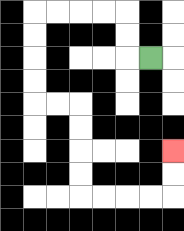{'start': '[6, 2]', 'end': '[7, 6]', 'path_directions': 'L,U,U,L,L,L,L,D,D,D,D,R,R,D,D,D,D,R,R,R,R,U,U', 'path_coordinates': '[[6, 2], [5, 2], [5, 1], [5, 0], [4, 0], [3, 0], [2, 0], [1, 0], [1, 1], [1, 2], [1, 3], [1, 4], [2, 4], [3, 4], [3, 5], [3, 6], [3, 7], [3, 8], [4, 8], [5, 8], [6, 8], [7, 8], [7, 7], [7, 6]]'}